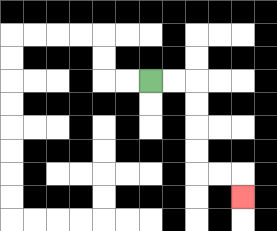{'start': '[6, 3]', 'end': '[10, 8]', 'path_directions': 'R,R,D,D,D,D,R,R,D', 'path_coordinates': '[[6, 3], [7, 3], [8, 3], [8, 4], [8, 5], [8, 6], [8, 7], [9, 7], [10, 7], [10, 8]]'}